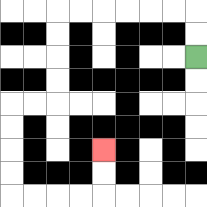{'start': '[8, 2]', 'end': '[4, 6]', 'path_directions': 'U,U,L,L,L,L,L,L,D,D,D,D,L,L,D,D,D,D,R,R,R,R,U,U', 'path_coordinates': '[[8, 2], [8, 1], [8, 0], [7, 0], [6, 0], [5, 0], [4, 0], [3, 0], [2, 0], [2, 1], [2, 2], [2, 3], [2, 4], [1, 4], [0, 4], [0, 5], [0, 6], [0, 7], [0, 8], [1, 8], [2, 8], [3, 8], [4, 8], [4, 7], [4, 6]]'}